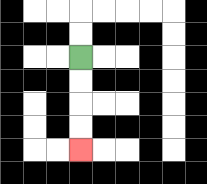{'start': '[3, 2]', 'end': '[3, 6]', 'path_directions': 'D,D,D,D', 'path_coordinates': '[[3, 2], [3, 3], [3, 4], [3, 5], [3, 6]]'}